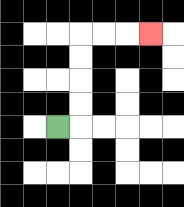{'start': '[2, 5]', 'end': '[6, 1]', 'path_directions': 'R,U,U,U,U,R,R,R', 'path_coordinates': '[[2, 5], [3, 5], [3, 4], [3, 3], [3, 2], [3, 1], [4, 1], [5, 1], [6, 1]]'}